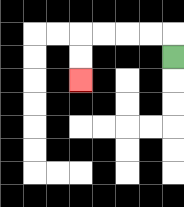{'start': '[7, 2]', 'end': '[3, 3]', 'path_directions': 'U,L,L,L,L,D,D', 'path_coordinates': '[[7, 2], [7, 1], [6, 1], [5, 1], [4, 1], [3, 1], [3, 2], [3, 3]]'}